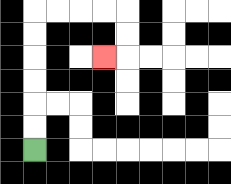{'start': '[1, 6]', 'end': '[4, 2]', 'path_directions': 'U,U,U,U,U,U,R,R,R,R,D,D,L', 'path_coordinates': '[[1, 6], [1, 5], [1, 4], [1, 3], [1, 2], [1, 1], [1, 0], [2, 0], [3, 0], [4, 0], [5, 0], [5, 1], [5, 2], [4, 2]]'}